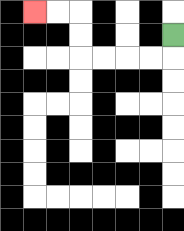{'start': '[7, 1]', 'end': '[1, 0]', 'path_directions': 'D,L,L,L,L,U,U,L,L', 'path_coordinates': '[[7, 1], [7, 2], [6, 2], [5, 2], [4, 2], [3, 2], [3, 1], [3, 0], [2, 0], [1, 0]]'}